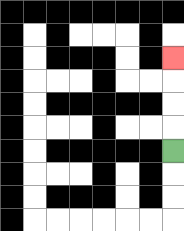{'start': '[7, 6]', 'end': '[7, 2]', 'path_directions': 'U,U,U,U', 'path_coordinates': '[[7, 6], [7, 5], [7, 4], [7, 3], [7, 2]]'}